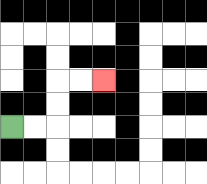{'start': '[0, 5]', 'end': '[4, 3]', 'path_directions': 'R,R,U,U,R,R', 'path_coordinates': '[[0, 5], [1, 5], [2, 5], [2, 4], [2, 3], [3, 3], [4, 3]]'}